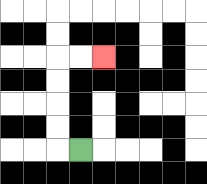{'start': '[3, 6]', 'end': '[4, 2]', 'path_directions': 'L,U,U,U,U,R,R', 'path_coordinates': '[[3, 6], [2, 6], [2, 5], [2, 4], [2, 3], [2, 2], [3, 2], [4, 2]]'}